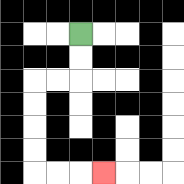{'start': '[3, 1]', 'end': '[4, 7]', 'path_directions': 'D,D,L,L,D,D,D,D,R,R,R', 'path_coordinates': '[[3, 1], [3, 2], [3, 3], [2, 3], [1, 3], [1, 4], [1, 5], [1, 6], [1, 7], [2, 7], [3, 7], [4, 7]]'}